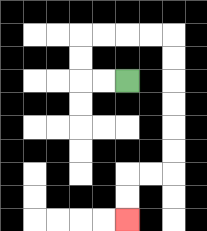{'start': '[5, 3]', 'end': '[5, 9]', 'path_directions': 'L,L,U,U,R,R,R,R,D,D,D,D,D,D,L,L,D,D', 'path_coordinates': '[[5, 3], [4, 3], [3, 3], [3, 2], [3, 1], [4, 1], [5, 1], [6, 1], [7, 1], [7, 2], [7, 3], [7, 4], [7, 5], [7, 6], [7, 7], [6, 7], [5, 7], [5, 8], [5, 9]]'}